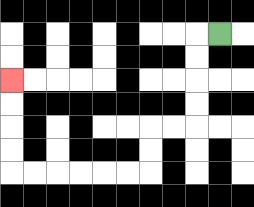{'start': '[9, 1]', 'end': '[0, 3]', 'path_directions': 'L,D,D,D,D,L,L,D,D,L,L,L,L,L,L,U,U,U,U', 'path_coordinates': '[[9, 1], [8, 1], [8, 2], [8, 3], [8, 4], [8, 5], [7, 5], [6, 5], [6, 6], [6, 7], [5, 7], [4, 7], [3, 7], [2, 7], [1, 7], [0, 7], [0, 6], [0, 5], [0, 4], [0, 3]]'}